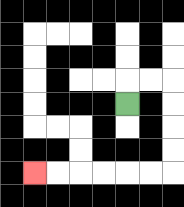{'start': '[5, 4]', 'end': '[1, 7]', 'path_directions': 'U,R,R,D,D,D,D,L,L,L,L,L,L', 'path_coordinates': '[[5, 4], [5, 3], [6, 3], [7, 3], [7, 4], [7, 5], [7, 6], [7, 7], [6, 7], [5, 7], [4, 7], [3, 7], [2, 7], [1, 7]]'}